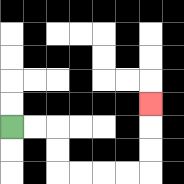{'start': '[0, 5]', 'end': '[6, 4]', 'path_directions': 'R,R,D,D,R,R,R,R,U,U,U', 'path_coordinates': '[[0, 5], [1, 5], [2, 5], [2, 6], [2, 7], [3, 7], [4, 7], [5, 7], [6, 7], [6, 6], [6, 5], [6, 4]]'}